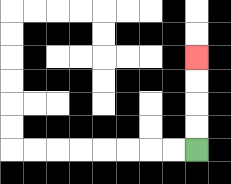{'start': '[8, 6]', 'end': '[8, 2]', 'path_directions': 'U,U,U,U', 'path_coordinates': '[[8, 6], [8, 5], [8, 4], [8, 3], [8, 2]]'}